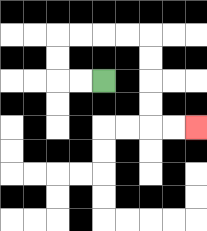{'start': '[4, 3]', 'end': '[8, 5]', 'path_directions': 'L,L,U,U,R,R,R,R,D,D,D,D,R,R', 'path_coordinates': '[[4, 3], [3, 3], [2, 3], [2, 2], [2, 1], [3, 1], [4, 1], [5, 1], [6, 1], [6, 2], [6, 3], [6, 4], [6, 5], [7, 5], [8, 5]]'}